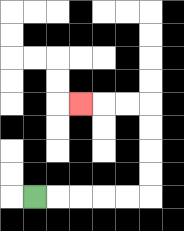{'start': '[1, 8]', 'end': '[3, 4]', 'path_directions': 'R,R,R,R,R,U,U,U,U,L,L,L', 'path_coordinates': '[[1, 8], [2, 8], [3, 8], [4, 8], [5, 8], [6, 8], [6, 7], [6, 6], [6, 5], [6, 4], [5, 4], [4, 4], [3, 4]]'}